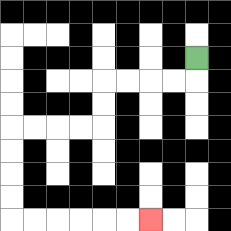{'start': '[8, 2]', 'end': '[6, 9]', 'path_directions': 'D,L,L,L,L,D,D,L,L,L,L,D,D,D,D,R,R,R,R,R,R', 'path_coordinates': '[[8, 2], [8, 3], [7, 3], [6, 3], [5, 3], [4, 3], [4, 4], [4, 5], [3, 5], [2, 5], [1, 5], [0, 5], [0, 6], [0, 7], [0, 8], [0, 9], [1, 9], [2, 9], [3, 9], [4, 9], [5, 9], [6, 9]]'}